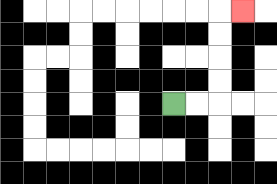{'start': '[7, 4]', 'end': '[10, 0]', 'path_directions': 'R,R,U,U,U,U,R', 'path_coordinates': '[[7, 4], [8, 4], [9, 4], [9, 3], [9, 2], [9, 1], [9, 0], [10, 0]]'}